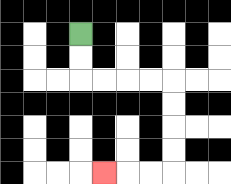{'start': '[3, 1]', 'end': '[4, 7]', 'path_directions': 'D,D,R,R,R,R,D,D,D,D,L,L,L', 'path_coordinates': '[[3, 1], [3, 2], [3, 3], [4, 3], [5, 3], [6, 3], [7, 3], [7, 4], [7, 5], [7, 6], [7, 7], [6, 7], [5, 7], [4, 7]]'}